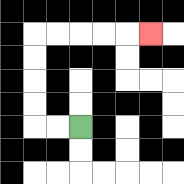{'start': '[3, 5]', 'end': '[6, 1]', 'path_directions': 'L,L,U,U,U,U,R,R,R,R,R', 'path_coordinates': '[[3, 5], [2, 5], [1, 5], [1, 4], [1, 3], [1, 2], [1, 1], [2, 1], [3, 1], [4, 1], [5, 1], [6, 1]]'}